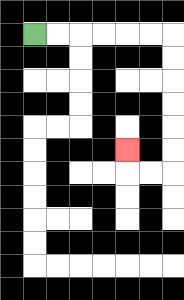{'start': '[1, 1]', 'end': '[5, 6]', 'path_directions': 'R,R,R,R,R,R,D,D,D,D,D,D,L,L,U', 'path_coordinates': '[[1, 1], [2, 1], [3, 1], [4, 1], [5, 1], [6, 1], [7, 1], [7, 2], [7, 3], [7, 4], [7, 5], [7, 6], [7, 7], [6, 7], [5, 7], [5, 6]]'}